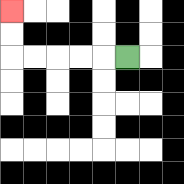{'start': '[5, 2]', 'end': '[0, 0]', 'path_directions': 'L,L,L,L,L,U,U', 'path_coordinates': '[[5, 2], [4, 2], [3, 2], [2, 2], [1, 2], [0, 2], [0, 1], [0, 0]]'}